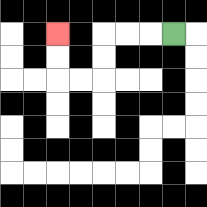{'start': '[7, 1]', 'end': '[2, 1]', 'path_directions': 'L,L,L,D,D,L,L,U,U', 'path_coordinates': '[[7, 1], [6, 1], [5, 1], [4, 1], [4, 2], [4, 3], [3, 3], [2, 3], [2, 2], [2, 1]]'}